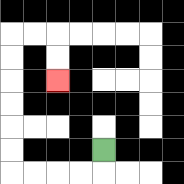{'start': '[4, 6]', 'end': '[2, 3]', 'path_directions': 'D,L,L,L,L,U,U,U,U,U,U,R,R,D,D', 'path_coordinates': '[[4, 6], [4, 7], [3, 7], [2, 7], [1, 7], [0, 7], [0, 6], [0, 5], [0, 4], [0, 3], [0, 2], [0, 1], [1, 1], [2, 1], [2, 2], [2, 3]]'}